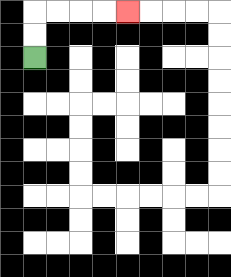{'start': '[1, 2]', 'end': '[5, 0]', 'path_directions': 'U,U,R,R,R,R', 'path_coordinates': '[[1, 2], [1, 1], [1, 0], [2, 0], [3, 0], [4, 0], [5, 0]]'}